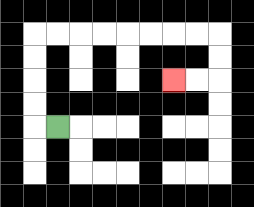{'start': '[2, 5]', 'end': '[7, 3]', 'path_directions': 'L,U,U,U,U,R,R,R,R,R,R,R,R,D,D,L,L', 'path_coordinates': '[[2, 5], [1, 5], [1, 4], [1, 3], [1, 2], [1, 1], [2, 1], [3, 1], [4, 1], [5, 1], [6, 1], [7, 1], [8, 1], [9, 1], [9, 2], [9, 3], [8, 3], [7, 3]]'}